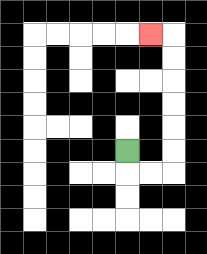{'start': '[5, 6]', 'end': '[6, 1]', 'path_directions': 'D,R,R,U,U,U,U,U,U,L', 'path_coordinates': '[[5, 6], [5, 7], [6, 7], [7, 7], [7, 6], [7, 5], [7, 4], [7, 3], [7, 2], [7, 1], [6, 1]]'}